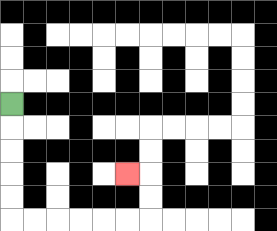{'start': '[0, 4]', 'end': '[5, 7]', 'path_directions': 'D,D,D,D,D,R,R,R,R,R,R,U,U,L', 'path_coordinates': '[[0, 4], [0, 5], [0, 6], [0, 7], [0, 8], [0, 9], [1, 9], [2, 9], [3, 9], [4, 9], [5, 9], [6, 9], [6, 8], [6, 7], [5, 7]]'}